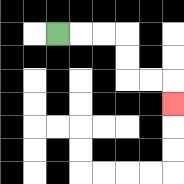{'start': '[2, 1]', 'end': '[7, 4]', 'path_directions': 'R,R,R,D,D,R,R,D', 'path_coordinates': '[[2, 1], [3, 1], [4, 1], [5, 1], [5, 2], [5, 3], [6, 3], [7, 3], [7, 4]]'}